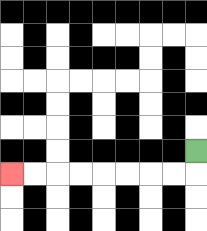{'start': '[8, 6]', 'end': '[0, 7]', 'path_directions': 'D,L,L,L,L,L,L,L,L', 'path_coordinates': '[[8, 6], [8, 7], [7, 7], [6, 7], [5, 7], [4, 7], [3, 7], [2, 7], [1, 7], [0, 7]]'}